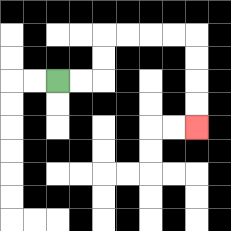{'start': '[2, 3]', 'end': '[8, 5]', 'path_directions': 'R,R,U,U,R,R,R,R,D,D,D,D', 'path_coordinates': '[[2, 3], [3, 3], [4, 3], [4, 2], [4, 1], [5, 1], [6, 1], [7, 1], [8, 1], [8, 2], [8, 3], [8, 4], [8, 5]]'}